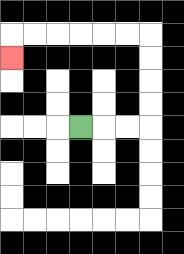{'start': '[3, 5]', 'end': '[0, 2]', 'path_directions': 'R,R,R,U,U,U,U,L,L,L,L,L,L,D', 'path_coordinates': '[[3, 5], [4, 5], [5, 5], [6, 5], [6, 4], [6, 3], [6, 2], [6, 1], [5, 1], [4, 1], [3, 1], [2, 1], [1, 1], [0, 1], [0, 2]]'}